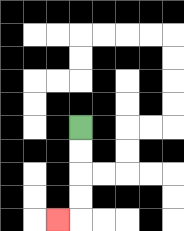{'start': '[3, 5]', 'end': '[2, 9]', 'path_directions': 'D,D,D,D,L', 'path_coordinates': '[[3, 5], [3, 6], [3, 7], [3, 8], [3, 9], [2, 9]]'}